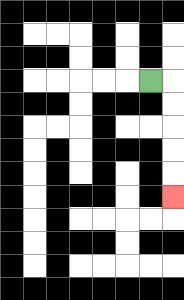{'start': '[6, 3]', 'end': '[7, 8]', 'path_directions': 'R,D,D,D,D,D', 'path_coordinates': '[[6, 3], [7, 3], [7, 4], [7, 5], [7, 6], [7, 7], [7, 8]]'}